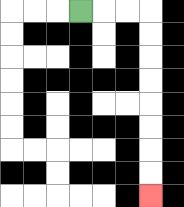{'start': '[3, 0]', 'end': '[6, 8]', 'path_directions': 'R,R,R,D,D,D,D,D,D,D,D', 'path_coordinates': '[[3, 0], [4, 0], [5, 0], [6, 0], [6, 1], [6, 2], [6, 3], [6, 4], [6, 5], [6, 6], [6, 7], [6, 8]]'}